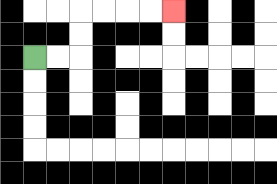{'start': '[1, 2]', 'end': '[7, 0]', 'path_directions': 'R,R,U,U,R,R,R,R', 'path_coordinates': '[[1, 2], [2, 2], [3, 2], [3, 1], [3, 0], [4, 0], [5, 0], [6, 0], [7, 0]]'}